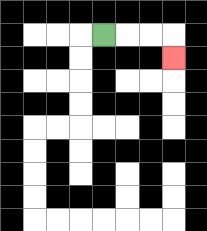{'start': '[4, 1]', 'end': '[7, 2]', 'path_directions': 'R,R,R,D', 'path_coordinates': '[[4, 1], [5, 1], [6, 1], [7, 1], [7, 2]]'}